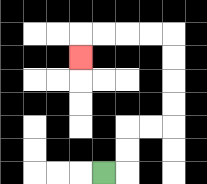{'start': '[4, 7]', 'end': '[3, 2]', 'path_directions': 'R,U,U,R,R,U,U,U,U,L,L,L,L,D', 'path_coordinates': '[[4, 7], [5, 7], [5, 6], [5, 5], [6, 5], [7, 5], [7, 4], [7, 3], [7, 2], [7, 1], [6, 1], [5, 1], [4, 1], [3, 1], [3, 2]]'}